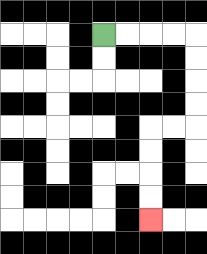{'start': '[4, 1]', 'end': '[6, 9]', 'path_directions': 'R,R,R,R,D,D,D,D,L,L,D,D,D,D', 'path_coordinates': '[[4, 1], [5, 1], [6, 1], [7, 1], [8, 1], [8, 2], [8, 3], [8, 4], [8, 5], [7, 5], [6, 5], [6, 6], [6, 7], [6, 8], [6, 9]]'}